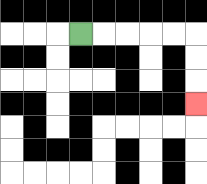{'start': '[3, 1]', 'end': '[8, 4]', 'path_directions': 'R,R,R,R,R,D,D,D', 'path_coordinates': '[[3, 1], [4, 1], [5, 1], [6, 1], [7, 1], [8, 1], [8, 2], [8, 3], [8, 4]]'}